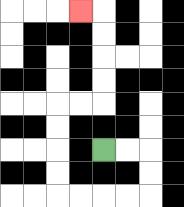{'start': '[4, 6]', 'end': '[3, 0]', 'path_directions': 'R,R,D,D,L,L,L,L,U,U,U,U,R,R,U,U,U,U,L', 'path_coordinates': '[[4, 6], [5, 6], [6, 6], [6, 7], [6, 8], [5, 8], [4, 8], [3, 8], [2, 8], [2, 7], [2, 6], [2, 5], [2, 4], [3, 4], [4, 4], [4, 3], [4, 2], [4, 1], [4, 0], [3, 0]]'}